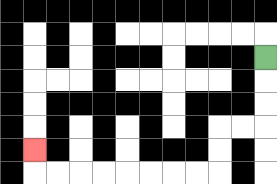{'start': '[11, 2]', 'end': '[1, 6]', 'path_directions': 'D,D,D,L,L,D,D,L,L,L,L,L,L,L,L,U', 'path_coordinates': '[[11, 2], [11, 3], [11, 4], [11, 5], [10, 5], [9, 5], [9, 6], [9, 7], [8, 7], [7, 7], [6, 7], [5, 7], [4, 7], [3, 7], [2, 7], [1, 7], [1, 6]]'}